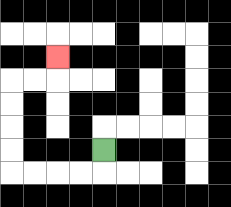{'start': '[4, 6]', 'end': '[2, 2]', 'path_directions': 'D,L,L,L,L,U,U,U,U,R,R,U', 'path_coordinates': '[[4, 6], [4, 7], [3, 7], [2, 7], [1, 7], [0, 7], [0, 6], [0, 5], [0, 4], [0, 3], [1, 3], [2, 3], [2, 2]]'}